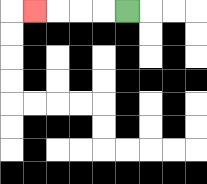{'start': '[5, 0]', 'end': '[1, 0]', 'path_directions': 'L,L,L,L', 'path_coordinates': '[[5, 0], [4, 0], [3, 0], [2, 0], [1, 0]]'}